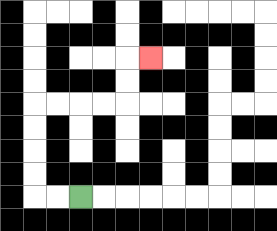{'start': '[3, 8]', 'end': '[6, 2]', 'path_directions': 'L,L,U,U,U,U,R,R,R,R,U,U,R', 'path_coordinates': '[[3, 8], [2, 8], [1, 8], [1, 7], [1, 6], [1, 5], [1, 4], [2, 4], [3, 4], [4, 4], [5, 4], [5, 3], [5, 2], [6, 2]]'}